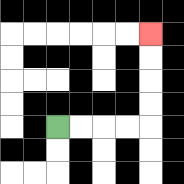{'start': '[2, 5]', 'end': '[6, 1]', 'path_directions': 'R,R,R,R,U,U,U,U', 'path_coordinates': '[[2, 5], [3, 5], [4, 5], [5, 5], [6, 5], [6, 4], [6, 3], [6, 2], [6, 1]]'}